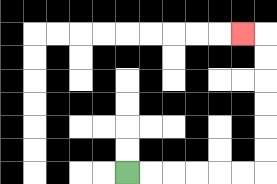{'start': '[5, 7]', 'end': '[10, 1]', 'path_directions': 'R,R,R,R,R,R,U,U,U,U,U,U,L', 'path_coordinates': '[[5, 7], [6, 7], [7, 7], [8, 7], [9, 7], [10, 7], [11, 7], [11, 6], [11, 5], [11, 4], [11, 3], [11, 2], [11, 1], [10, 1]]'}